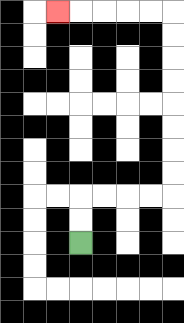{'start': '[3, 10]', 'end': '[2, 0]', 'path_directions': 'U,U,R,R,R,R,U,U,U,U,U,U,U,U,L,L,L,L,L', 'path_coordinates': '[[3, 10], [3, 9], [3, 8], [4, 8], [5, 8], [6, 8], [7, 8], [7, 7], [7, 6], [7, 5], [7, 4], [7, 3], [7, 2], [7, 1], [7, 0], [6, 0], [5, 0], [4, 0], [3, 0], [2, 0]]'}